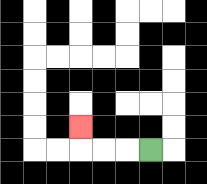{'start': '[6, 6]', 'end': '[3, 5]', 'path_directions': 'L,L,L,U', 'path_coordinates': '[[6, 6], [5, 6], [4, 6], [3, 6], [3, 5]]'}